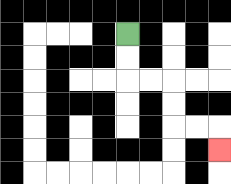{'start': '[5, 1]', 'end': '[9, 6]', 'path_directions': 'D,D,R,R,D,D,R,R,D', 'path_coordinates': '[[5, 1], [5, 2], [5, 3], [6, 3], [7, 3], [7, 4], [7, 5], [8, 5], [9, 5], [9, 6]]'}